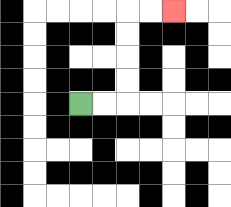{'start': '[3, 4]', 'end': '[7, 0]', 'path_directions': 'R,R,U,U,U,U,R,R', 'path_coordinates': '[[3, 4], [4, 4], [5, 4], [5, 3], [5, 2], [5, 1], [5, 0], [6, 0], [7, 0]]'}